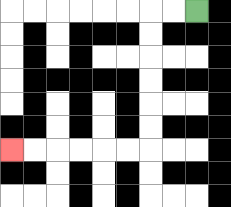{'start': '[8, 0]', 'end': '[0, 6]', 'path_directions': 'L,L,D,D,D,D,D,D,L,L,L,L,L,L', 'path_coordinates': '[[8, 0], [7, 0], [6, 0], [6, 1], [6, 2], [6, 3], [6, 4], [6, 5], [6, 6], [5, 6], [4, 6], [3, 6], [2, 6], [1, 6], [0, 6]]'}